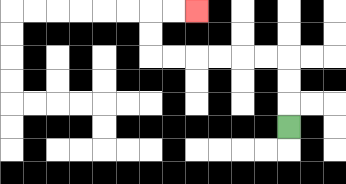{'start': '[12, 5]', 'end': '[8, 0]', 'path_directions': 'U,U,U,L,L,L,L,L,L,U,U,R,R', 'path_coordinates': '[[12, 5], [12, 4], [12, 3], [12, 2], [11, 2], [10, 2], [9, 2], [8, 2], [7, 2], [6, 2], [6, 1], [6, 0], [7, 0], [8, 0]]'}